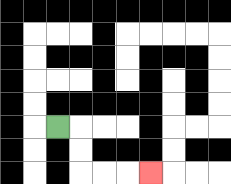{'start': '[2, 5]', 'end': '[6, 7]', 'path_directions': 'R,D,D,R,R,R', 'path_coordinates': '[[2, 5], [3, 5], [3, 6], [3, 7], [4, 7], [5, 7], [6, 7]]'}